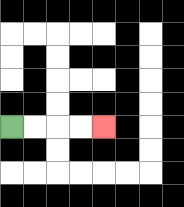{'start': '[0, 5]', 'end': '[4, 5]', 'path_directions': 'R,R,R,R', 'path_coordinates': '[[0, 5], [1, 5], [2, 5], [3, 5], [4, 5]]'}